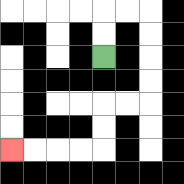{'start': '[4, 2]', 'end': '[0, 6]', 'path_directions': 'U,U,R,R,D,D,D,D,L,L,D,D,L,L,L,L', 'path_coordinates': '[[4, 2], [4, 1], [4, 0], [5, 0], [6, 0], [6, 1], [6, 2], [6, 3], [6, 4], [5, 4], [4, 4], [4, 5], [4, 6], [3, 6], [2, 6], [1, 6], [0, 6]]'}